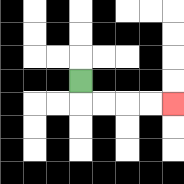{'start': '[3, 3]', 'end': '[7, 4]', 'path_directions': 'D,R,R,R,R', 'path_coordinates': '[[3, 3], [3, 4], [4, 4], [5, 4], [6, 4], [7, 4]]'}